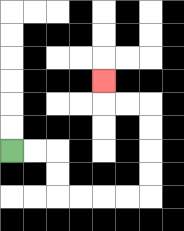{'start': '[0, 6]', 'end': '[4, 3]', 'path_directions': 'R,R,D,D,R,R,R,R,U,U,U,U,L,L,U', 'path_coordinates': '[[0, 6], [1, 6], [2, 6], [2, 7], [2, 8], [3, 8], [4, 8], [5, 8], [6, 8], [6, 7], [6, 6], [6, 5], [6, 4], [5, 4], [4, 4], [4, 3]]'}